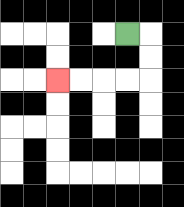{'start': '[5, 1]', 'end': '[2, 3]', 'path_directions': 'R,D,D,L,L,L,L', 'path_coordinates': '[[5, 1], [6, 1], [6, 2], [6, 3], [5, 3], [4, 3], [3, 3], [2, 3]]'}